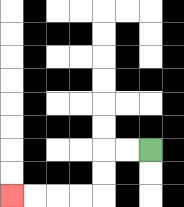{'start': '[6, 6]', 'end': '[0, 8]', 'path_directions': 'L,L,D,D,L,L,L,L', 'path_coordinates': '[[6, 6], [5, 6], [4, 6], [4, 7], [4, 8], [3, 8], [2, 8], [1, 8], [0, 8]]'}